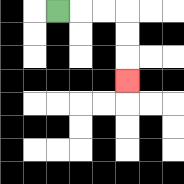{'start': '[2, 0]', 'end': '[5, 3]', 'path_directions': 'R,R,R,D,D,D', 'path_coordinates': '[[2, 0], [3, 0], [4, 0], [5, 0], [5, 1], [5, 2], [5, 3]]'}